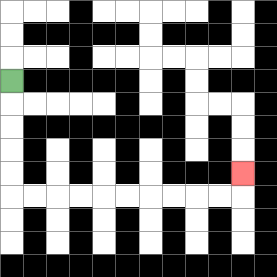{'start': '[0, 3]', 'end': '[10, 7]', 'path_directions': 'D,D,D,D,D,R,R,R,R,R,R,R,R,R,R,U', 'path_coordinates': '[[0, 3], [0, 4], [0, 5], [0, 6], [0, 7], [0, 8], [1, 8], [2, 8], [3, 8], [4, 8], [5, 8], [6, 8], [7, 8], [8, 8], [9, 8], [10, 8], [10, 7]]'}